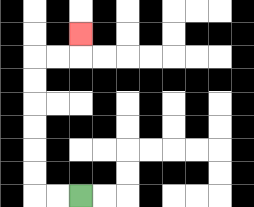{'start': '[3, 8]', 'end': '[3, 1]', 'path_directions': 'L,L,U,U,U,U,U,U,R,R,U', 'path_coordinates': '[[3, 8], [2, 8], [1, 8], [1, 7], [1, 6], [1, 5], [1, 4], [1, 3], [1, 2], [2, 2], [3, 2], [3, 1]]'}